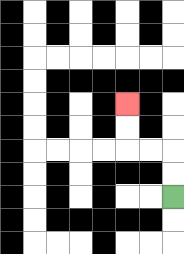{'start': '[7, 8]', 'end': '[5, 4]', 'path_directions': 'U,U,L,L,U,U', 'path_coordinates': '[[7, 8], [7, 7], [7, 6], [6, 6], [5, 6], [5, 5], [5, 4]]'}